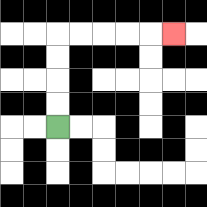{'start': '[2, 5]', 'end': '[7, 1]', 'path_directions': 'U,U,U,U,R,R,R,R,R', 'path_coordinates': '[[2, 5], [2, 4], [2, 3], [2, 2], [2, 1], [3, 1], [4, 1], [5, 1], [6, 1], [7, 1]]'}